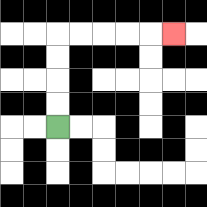{'start': '[2, 5]', 'end': '[7, 1]', 'path_directions': 'U,U,U,U,R,R,R,R,R', 'path_coordinates': '[[2, 5], [2, 4], [2, 3], [2, 2], [2, 1], [3, 1], [4, 1], [5, 1], [6, 1], [7, 1]]'}